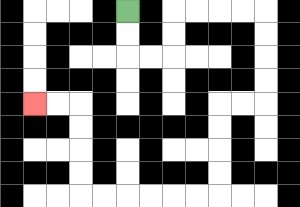{'start': '[5, 0]', 'end': '[1, 4]', 'path_directions': 'D,D,R,R,U,U,R,R,R,R,D,D,D,D,L,L,D,D,D,D,L,L,L,L,L,L,U,U,U,U,L,L', 'path_coordinates': '[[5, 0], [5, 1], [5, 2], [6, 2], [7, 2], [7, 1], [7, 0], [8, 0], [9, 0], [10, 0], [11, 0], [11, 1], [11, 2], [11, 3], [11, 4], [10, 4], [9, 4], [9, 5], [9, 6], [9, 7], [9, 8], [8, 8], [7, 8], [6, 8], [5, 8], [4, 8], [3, 8], [3, 7], [3, 6], [3, 5], [3, 4], [2, 4], [1, 4]]'}